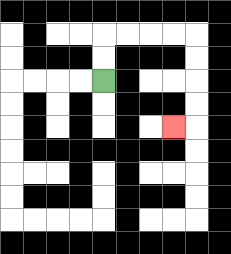{'start': '[4, 3]', 'end': '[7, 5]', 'path_directions': 'U,U,R,R,R,R,D,D,D,D,L', 'path_coordinates': '[[4, 3], [4, 2], [4, 1], [5, 1], [6, 1], [7, 1], [8, 1], [8, 2], [8, 3], [8, 4], [8, 5], [7, 5]]'}